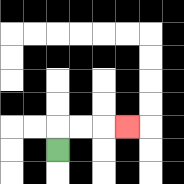{'start': '[2, 6]', 'end': '[5, 5]', 'path_directions': 'U,R,R,R', 'path_coordinates': '[[2, 6], [2, 5], [3, 5], [4, 5], [5, 5]]'}